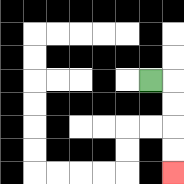{'start': '[6, 3]', 'end': '[7, 7]', 'path_directions': 'R,D,D,D,D', 'path_coordinates': '[[6, 3], [7, 3], [7, 4], [7, 5], [7, 6], [7, 7]]'}